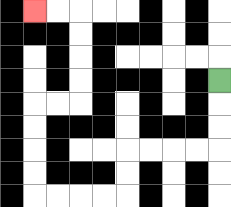{'start': '[9, 3]', 'end': '[1, 0]', 'path_directions': 'D,D,D,L,L,L,L,D,D,L,L,L,L,U,U,U,U,R,R,U,U,U,U,L,L', 'path_coordinates': '[[9, 3], [9, 4], [9, 5], [9, 6], [8, 6], [7, 6], [6, 6], [5, 6], [5, 7], [5, 8], [4, 8], [3, 8], [2, 8], [1, 8], [1, 7], [1, 6], [1, 5], [1, 4], [2, 4], [3, 4], [3, 3], [3, 2], [3, 1], [3, 0], [2, 0], [1, 0]]'}